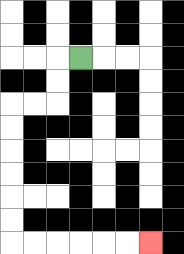{'start': '[3, 2]', 'end': '[6, 10]', 'path_directions': 'L,D,D,L,L,D,D,D,D,D,D,R,R,R,R,R,R', 'path_coordinates': '[[3, 2], [2, 2], [2, 3], [2, 4], [1, 4], [0, 4], [0, 5], [0, 6], [0, 7], [0, 8], [0, 9], [0, 10], [1, 10], [2, 10], [3, 10], [4, 10], [5, 10], [6, 10]]'}